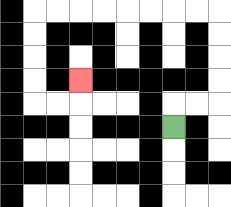{'start': '[7, 5]', 'end': '[3, 3]', 'path_directions': 'U,R,R,U,U,U,U,L,L,L,L,L,L,L,L,D,D,D,D,R,R,U', 'path_coordinates': '[[7, 5], [7, 4], [8, 4], [9, 4], [9, 3], [9, 2], [9, 1], [9, 0], [8, 0], [7, 0], [6, 0], [5, 0], [4, 0], [3, 0], [2, 0], [1, 0], [1, 1], [1, 2], [1, 3], [1, 4], [2, 4], [3, 4], [3, 3]]'}